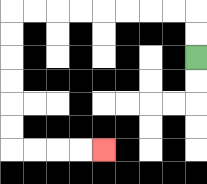{'start': '[8, 2]', 'end': '[4, 6]', 'path_directions': 'U,U,L,L,L,L,L,L,L,L,D,D,D,D,D,D,R,R,R,R', 'path_coordinates': '[[8, 2], [8, 1], [8, 0], [7, 0], [6, 0], [5, 0], [4, 0], [3, 0], [2, 0], [1, 0], [0, 0], [0, 1], [0, 2], [0, 3], [0, 4], [0, 5], [0, 6], [1, 6], [2, 6], [3, 6], [4, 6]]'}